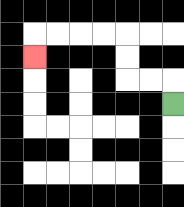{'start': '[7, 4]', 'end': '[1, 2]', 'path_directions': 'U,L,L,U,U,L,L,L,L,D', 'path_coordinates': '[[7, 4], [7, 3], [6, 3], [5, 3], [5, 2], [5, 1], [4, 1], [3, 1], [2, 1], [1, 1], [1, 2]]'}